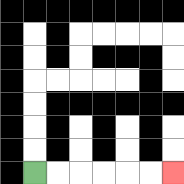{'start': '[1, 7]', 'end': '[7, 7]', 'path_directions': 'R,R,R,R,R,R', 'path_coordinates': '[[1, 7], [2, 7], [3, 7], [4, 7], [5, 7], [6, 7], [7, 7]]'}